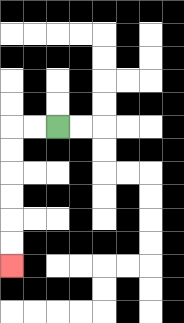{'start': '[2, 5]', 'end': '[0, 11]', 'path_directions': 'L,L,D,D,D,D,D,D', 'path_coordinates': '[[2, 5], [1, 5], [0, 5], [0, 6], [0, 7], [0, 8], [0, 9], [0, 10], [0, 11]]'}